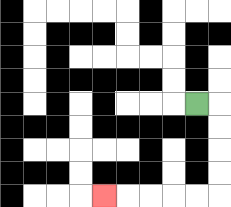{'start': '[8, 4]', 'end': '[4, 8]', 'path_directions': 'R,D,D,D,D,L,L,L,L,L', 'path_coordinates': '[[8, 4], [9, 4], [9, 5], [9, 6], [9, 7], [9, 8], [8, 8], [7, 8], [6, 8], [5, 8], [4, 8]]'}